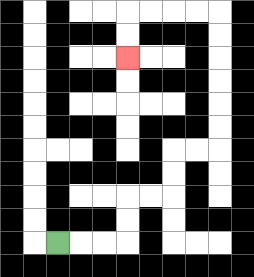{'start': '[2, 10]', 'end': '[5, 2]', 'path_directions': 'R,R,R,U,U,R,R,U,U,R,R,U,U,U,U,U,U,L,L,L,L,D,D', 'path_coordinates': '[[2, 10], [3, 10], [4, 10], [5, 10], [5, 9], [5, 8], [6, 8], [7, 8], [7, 7], [7, 6], [8, 6], [9, 6], [9, 5], [9, 4], [9, 3], [9, 2], [9, 1], [9, 0], [8, 0], [7, 0], [6, 0], [5, 0], [5, 1], [5, 2]]'}